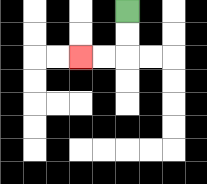{'start': '[5, 0]', 'end': '[3, 2]', 'path_directions': 'D,D,L,L', 'path_coordinates': '[[5, 0], [5, 1], [5, 2], [4, 2], [3, 2]]'}